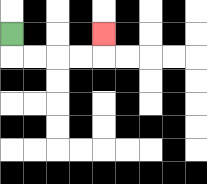{'start': '[0, 1]', 'end': '[4, 1]', 'path_directions': 'D,R,R,R,R,U', 'path_coordinates': '[[0, 1], [0, 2], [1, 2], [2, 2], [3, 2], [4, 2], [4, 1]]'}